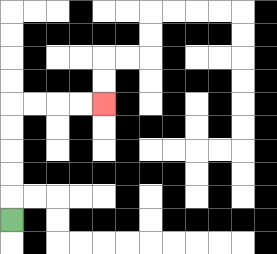{'start': '[0, 9]', 'end': '[4, 4]', 'path_directions': 'U,U,U,U,U,R,R,R,R', 'path_coordinates': '[[0, 9], [0, 8], [0, 7], [0, 6], [0, 5], [0, 4], [1, 4], [2, 4], [3, 4], [4, 4]]'}